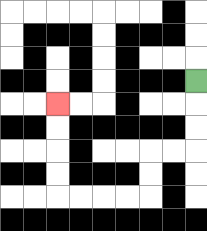{'start': '[8, 3]', 'end': '[2, 4]', 'path_directions': 'D,D,D,L,L,D,D,L,L,L,L,U,U,U,U', 'path_coordinates': '[[8, 3], [8, 4], [8, 5], [8, 6], [7, 6], [6, 6], [6, 7], [6, 8], [5, 8], [4, 8], [3, 8], [2, 8], [2, 7], [2, 6], [2, 5], [2, 4]]'}